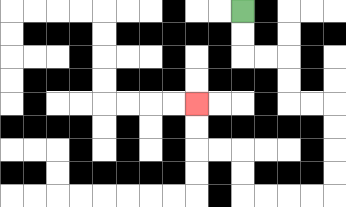{'start': '[10, 0]', 'end': '[8, 4]', 'path_directions': 'D,D,R,R,D,D,R,R,D,D,D,D,L,L,L,L,U,U,L,L,U,U', 'path_coordinates': '[[10, 0], [10, 1], [10, 2], [11, 2], [12, 2], [12, 3], [12, 4], [13, 4], [14, 4], [14, 5], [14, 6], [14, 7], [14, 8], [13, 8], [12, 8], [11, 8], [10, 8], [10, 7], [10, 6], [9, 6], [8, 6], [8, 5], [8, 4]]'}